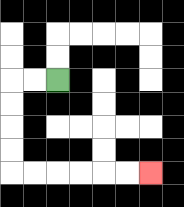{'start': '[2, 3]', 'end': '[6, 7]', 'path_directions': 'L,L,D,D,D,D,R,R,R,R,R,R', 'path_coordinates': '[[2, 3], [1, 3], [0, 3], [0, 4], [0, 5], [0, 6], [0, 7], [1, 7], [2, 7], [3, 7], [4, 7], [5, 7], [6, 7]]'}